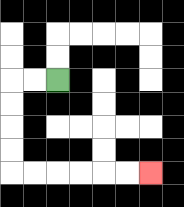{'start': '[2, 3]', 'end': '[6, 7]', 'path_directions': 'L,L,D,D,D,D,R,R,R,R,R,R', 'path_coordinates': '[[2, 3], [1, 3], [0, 3], [0, 4], [0, 5], [0, 6], [0, 7], [1, 7], [2, 7], [3, 7], [4, 7], [5, 7], [6, 7]]'}